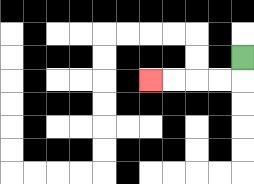{'start': '[10, 2]', 'end': '[6, 3]', 'path_directions': 'D,L,L,L,L', 'path_coordinates': '[[10, 2], [10, 3], [9, 3], [8, 3], [7, 3], [6, 3]]'}